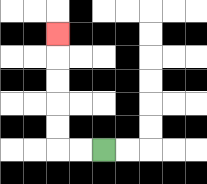{'start': '[4, 6]', 'end': '[2, 1]', 'path_directions': 'L,L,U,U,U,U,U', 'path_coordinates': '[[4, 6], [3, 6], [2, 6], [2, 5], [2, 4], [2, 3], [2, 2], [2, 1]]'}